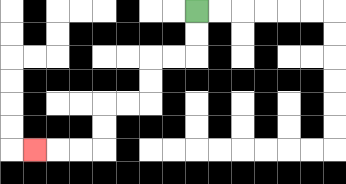{'start': '[8, 0]', 'end': '[1, 6]', 'path_directions': 'D,D,L,L,D,D,L,L,D,D,L,L,L', 'path_coordinates': '[[8, 0], [8, 1], [8, 2], [7, 2], [6, 2], [6, 3], [6, 4], [5, 4], [4, 4], [4, 5], [4, 6], [3, 6], [2, 6], [1, 6]]'}